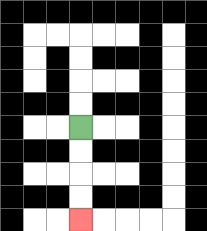{'start': '[3, 5]', 'end': '[3, 9]', 'path_directions': 'D,D,D,D', 'path_coordinates': '[[3, 5], [3, 6], [3, 7], [3, 8], [3, 9]]'}